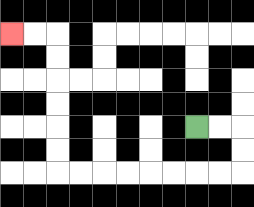{'start': '[8, 5]', 'end': '[0, 1]', 'path_directions': 'R,R,D,D,L,L,L,L,L,L,L,L,U,U,U,U,U,U,L,L', 'path_coordinates': '[[8, 5], [9, 5], [10, 5], [10, 6], [10, 7], [9, 7], [8, 7], [7, 7], [6, 7], [5, 7], [4, 7], [3, 7], [2, 7], [2, 6], [2, 5], [2, 4], [2, 3], [2, 2], [2, 1], [1, 1], [0, 1]]'}